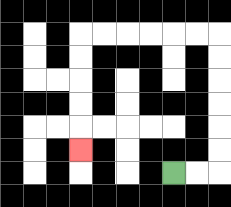{'start': '[7, 7]', 'end': '[3, 6]', 'path_directions': 'R,R,U,U,U,U,U,U,L,L,L,L,L,L,D,D,D,D,D', 'path_coordinates': '[[7, 7], [8, 7], [9, 7], [9, 6], [9, 5], [9, 4], [9, 3], [9, 2], [9, 1], [8, 1], [7, 1], [6, 1], [5, 1], [4, 1], [3, 1], [3, 2], [3, 3], [3, 4], [3, 5], [3, 6]]'}